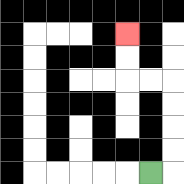{'start': '[6, 7]', 'end': '[5, 1]', 'path_directions': 'R,U,U,U,U,L,L,U,U', 'path_coordinates': '[[6, 7], [7, 7], [7, 6], [7, 5], [7, 4], [7, 3], [6, 3], [5, 3], [5, 2], [5, 1]]'}